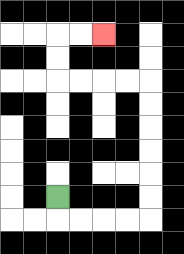{'start': '[2, 8]', 'end': '[4, 1]', 'path_directions': 'D,R,R,R,R,U,U,U,U,U,U,L,L,L,L,U,U,R,R', 'path_coordinates': '[[2, 8], [2, 9], [3, 9], [4, 9], [5, 9], [6, 9], [6, 8], [6, 7], [6, 6], [6, 5], [6, 4], [6, 3], [5, 3], [4, 3], [3, 3], [2, 3], [2, 2], [2, 1], [3, 1], [4, 1]]'}